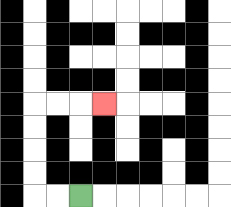{'start': '[3, 8]', 'end': '[4, 4]', 'path_directions': 'L,L,U,U,U,U,R,R,R', 'path_coordinates': '[[3, 8], [2, 8], [1, 8], [1, 7], [1, 6], [1, 5], [1, 4], [2, 4], [3, 4], [4, 4]]'}